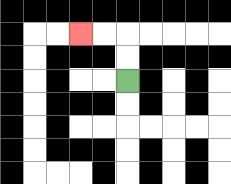{'start': '[5, 3]', 'end': '[3, 1]', 'path_directions': 'U,U,L,L', 'path_coordinates': '[[5, 3], [5, 2], [5, 1], [4, 1], [3, 1]]'}